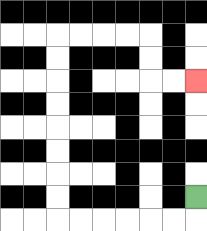{'start': '[8, 8]', 'end': '[8, 3]', 'path_directions': 'D,L,L,L,L,L,L,U,U,U,U,U,U,U,U,R,R,R,R,D,D,R,R', 'path_coordinates': '[[8, 8], [8, 9], [7, 9], [6, 9], [5, 9], [4, 9], [3, 9], [2, 9], [2, 8], [2, 7], [2, 6], [2, 5], [2, 4], [2, 3], [2, 2], [2, 1], [3, 1], [4, 1], [5, 1], [6, 1], [6, 2], [6, 3], [7, 3], [8, 3]]'}